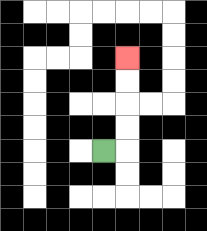{'start': '[4, 6]', 'end': '[5, 2]', 'path_directions': 'R,U,U,U,U', 'path_coordinates': '[[4, 6], [5, 6], [5, 5], [5, 4], [5, 3], [5, 2]]'}